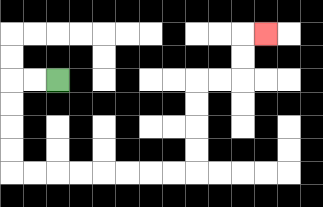{'start': '[2, 3]', 'end': '[11, 1]', 'path_directions': 'L,L,D,D,D,D,R,R,R,R,R,R,R,R,U,U,U,U,R,R,U,U,R', 'path_coordinates': '[[2, 3], [1, 3], [0, 3], [0, 4], [0, 5], [0, 6], [0, 7], [1, 7], [2, 7], [3, 7], [4, 7], [5, 7], [6, 7], [7, 7], [8, 7], [8, 6], [8, 5], [8, 4], [8, 3], [9, 3], [10, 3], [10, 2], [10, 1], [11, 1]]'}